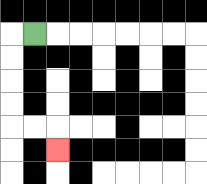{'start': '[1, 1]', 'end': '[2, 6]', 'path_directions': 'L,D,D,D,D,R,R,D', 'path_coordinates': '[[1, 1], [0, 1], [0, 2], [0, 3], [0, 4], [0, 5], [1, 5], [2, 5], [2, 6]]'}